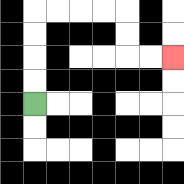{'start': '[1, 4]', 'end': '[7, 2]', 'path_directions': 'U,U,U,U,R,R,R,R,D,D,R,R', 'path_coordinates': '[[1, 4], [1, 3], [1, 2], [1, 1], [1, 0], [2, 0], [3, 0], [4, 0], [5, 0], [5, 1], [5, 2], [6, 2], [7, 2]]'}